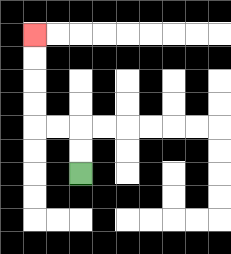{'start': '[3, 7]', 'end': '[1, 1]', 'path_directions': 'U,U,L,L,U,U,U,U', 'path_coordinates': '[[3, 7], [3, 6], [3, 5], [2, 5], [1, 5], [1, 4], [1, 3], [1, 2], [1, 1]]'}